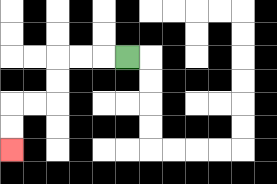{'start': '[5, 2]', 'end': '[0, 6]', 'path_directions': 'L,L,L,D,D,L,L,D,D', 'path_coordinates': '[[5, 2], [4, 2], [3, 2], [2, 2], [2, 3], [2, 4], [1, 4], [0, 4], [0, 5], [0, 6]]'}